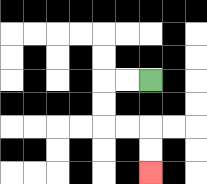{'start': '[6, 3]', 'end': '[6, 7]', 'path_directions': 'L,L,D,D,R,R,D,D', 'path_coordinates': '[[6, 3], [5, 3], [4, 3], [4, 4], [4, 5], [5, 5], [6, 5], [6, 6], [6, 7]]'}